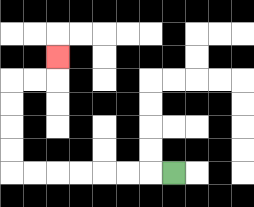{'start': '[7, 7]', 'end': '[2, 2]', 'path_directions': 'L,L,L,L,L,L,L,U,U,U,U,R,R,U', 'path_coordinates': '[[7, 7], [6, 7], [5, 7], [4, 7], [3, 7], [2, 7], [1, 7], [0, 7], [0, 6], [0, 5], [0, 4], [0, 3], [1, 3], [2, 3], [2, 2]]'}